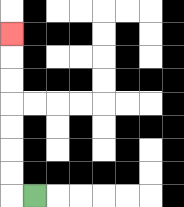{'start': '[1, 8]', 'end': '[0, 1]', 'path_directions': 'L,U,U,U,U,U,U,U', 'path_coordinates': '[[1, 8], [0, 8], [0, 7], [0, 6], [0, 5], [0, 4], [0, 3], [0, 2], [0, 1]]'}